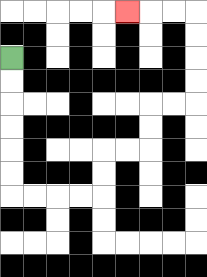{'start': '[0, 2]', 'end': '[5, 0]', 'path_directions': 'D,D,D,D,D,D,R,R,R,R,U,U,R,R,U,U,R,R,U,U,U,U,L,L,L', 'path_coordinates': '[[0, 2], [0, 3], [0, 4], [0, 5], [0, 6], [0, 7], [0, 8], [1, 8], [2, 8], [3, 8], [4, 8], [4, 7], [4, 6], [5, 6], [6, 6], [6, 5], [6, 4], [7, 4], [8, 4], [8, 3], [8, 2], [8, 1], [8, 0], [7, 0], [6, 0], [5, 0]]'}